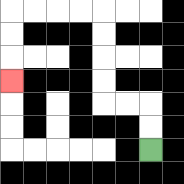{'start': '[6, 6]', 'end': '[0, 3]', 'path_directions': 'U,U,L,L,U,U,U,U,L,L,L,L,D,D,D', 'path_coordinates': '[[6, 6], [6, 5], [6, 4], [5, 4], [4, 4], [4, 3], [4, 2], [4, 1], [4, 0], [3, 0], [2, 0], [1, 0], [0, 0], [0, 1], [0, 2], [0, 3]]'}